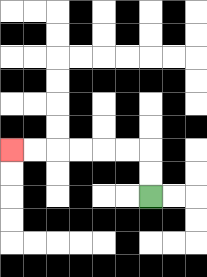{'start': '[6, 8]', 'end': '[0, 6]', 'path_directions': 'U,U,L,L,L,L,L,L', 'path_coordinates': '[[6, 8], [6, 7], [6, 6], [5, 6], [4, 6], [3, 6], [2, 6], [1, 6], [0, 6]]'}